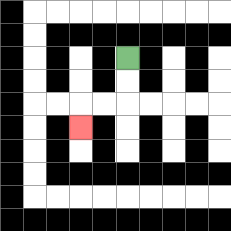{'start': '[5, 2]', 'end': '[3, 5]', 'path_directions': 'D,D,L,L,D', 'path_coordinates': '[[5, 2], [5, 3], [5, 4], [4, 4], [3, 4], [3, 5]]'}